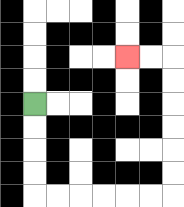{'start': '[1, 4]', 'end': '[5, 2]', 'path_directions': 'D,D,D,D,R,R,R,R,R,R,U,U,U,U,U,U,L,L', 'path_coordinates': '[[1, 4], [1, 5], [1, 6], [1, 7], [1, 8], [2, 8], [3, 8], [4, 8], [5, 8], [6, 8], [7, 8], [7, 7], [7, 6], [7, 5], [7, 4], [7, 3], [7, 2], [6, 2], [5, 2]]'}